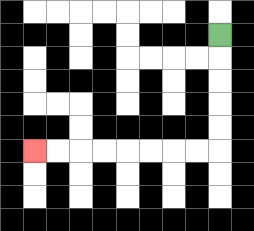{'start': '[9, 1]', 'end': '[1, 6]', 'path_directions': 'D,D,D,D,D,L,L,L,L,L,L,L,L', 'path_coordinates': '[[9, 1], [9, 2], [9, 3], [9, 4], [9, 5], [9, 6], [8, 6], [7, 6], [6, 6], [5, 6], [4, 6], [3, 6], [2, 6], [1, 6]]'}